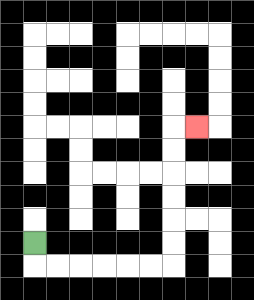{'start': '[1, 10]', 'end': '[8, 5]', 'path_directions': 'D,R,R,R,R,R,R,U,U,U,U,U,U,R', 'path_coordinates': '[[1, 10], [1, 11], [2, 11], [3, 11], [4, 11], [5, 11], [6, 11], [7, 11], [7, 10], [7, 9], [7, 8], [7, 7], [7, 6], [7, 5], [8, 5]]'}